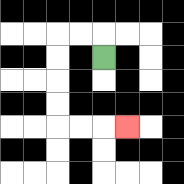{'start': '[4, 2]', 'end': '[5, 5]', 'path_directions': 'U,L,L,D,D,D,D,R,R,R', 'path_coordinates': '[[4, 2], [4, 1], [3, 1], [2, 1], [2, 2], [2, 3], [2, 4], [2, 5], [3, 5], [4, 5], [5, 5]]'}